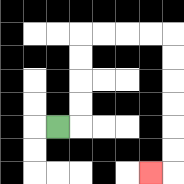{'start': '[2, 5]', 'end': '[6, 7]', 'path_directions': 'R,U,U,U,U,R,R,R,R,D,D,D,D,D,D,L', 'path_coordinates': '[[2, 5], [3, 5], [3, 4], [3, 3], [3, 2], [3, 1], [4, 1], [5, 1], [6, 1], [7, 1], [7, 2], [7, 3], [7, 4], [7, 5], [7, 6], [7, 7], [6, 7]]'}